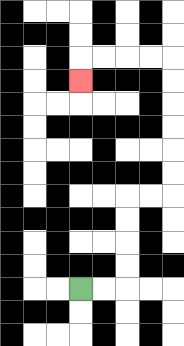{'start': '[3, 12]', 'end': '[3, 3]', 'path_directions': 'R,R,U,U,U,U,R,R,U,U,U,U,U,U,L,L,L,L,D', 'path_coordinates': '[[3, 12], [4, 12], [5, 12], [5, 11], [5, 10], [5, 9], [5, 8], [6, 8], [7, 8], [7, 7], [7, 6], [7, 5], [7, 4], [7, 3], [7, 2], [6, 2], [5, 2], [4, 2], [3, 2], [3, 3]]'}